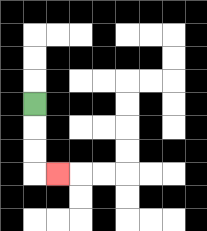{'start': '[1, 4]', 'end': '[2, 7]', 'path_directions': 'D,D,D,R', 'path_coordinates': '[[1, 4], [1, 5], [1, 6], [1, 7], [2, 7]]'}